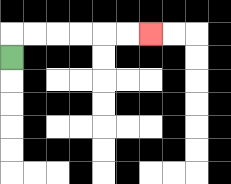{'start': '[0, 2]', 'end': '[6, 1]', 'path_directions': 'U,R,R,R,R,R,R', 'path_coordinates': '[[0, 2], [0, 1], [1, 1], [2, 1], [3, 1], [4, 1], [5, 1], [6, 1]]'}